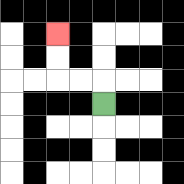{'start': '[4, 4]', 'end': '[2, 1]', 'path_directions': 'U,L,L,U,U', 'path_coordinates': '[[4, 4], [4, 3], [3, 3], [2, 3], [2, 2], [2, 1]]'}